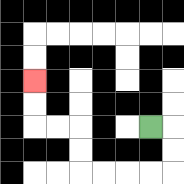{'start': '[6, 5]', 'end': '[1, 3]', 'path_directions': 'R,D,D,L,L,L,L,U,U,L,L,U,U', 'path_coordinates': '[[6, 5], [7, 5], [7, 6], [7, 7], [6, 7], [5, 7], [4, 7], [3, 7], [3, 6], [3, 5], [2, 5], [1, 5], [1, 4], [1, 3]]'}